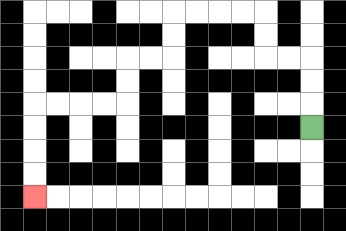{'start': '[13, 5]', 'end': '[1, 8]', 'path_directions': 'U,U,U,L,L,U,U,L,L,L,L,D,D,L,L,D,D,L,L,L,L,D,D,D,D', 'path_coordinates': '[[13, 5], [13, 4], [13, 3], [13, 2], [12, 2], [11, 2], [11, 1], [11, 0], [10, 0], [9, 0], [8, 0], [7, 0], [7, 1], [7, 2], [6, 2], [5, 2], [5, 3], [5, 4], [4, 4], [3, 4], [2, 4], [1, 4], [1, 5], [1, 6], [1, 7], [1, 8]]'}